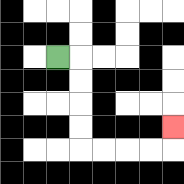{'start': '[2, 2]', 'end': '[7, 5]', 'path_directions': 'R,D,D,D,D,R,R,R,R,U', 'path_coordinates': '[[2, 2], [3, 2], [3, 3], [3, 4], [3, 5], [3, 6], [4, 6], [5, 6], [6, 6], [7, 6], [7, 5]]'}